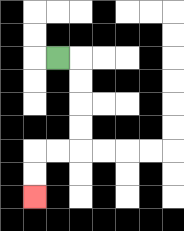{'start': '[2, 2]', 'end': '[1, 8]', 'path_directions': 'R,D,D,D,D,L,L,D,D', 'path_coordinates': '[[2, 2], [3, 2], [3, 3], [3, 4], [3, 5], [3, 6], [2, 6], [1, 6], [1, 7], [1, 8]]'}